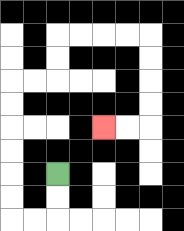{'start': '[2, 7]', 'end': '[4, 5]', 'path_directions': 'D,D,L,L,U,U,U,U,U,U,R,R,U,U,R,R,R,R,D,D,D,D,L,L', 'path_coordinates': '[[2, 7], [2, 8], [2, 9], [1, 9], [0, 9], [0, 8], [0, 7], [0, 6], [0, 5], [0, 4], [0, 3], [1, 3], [2, 3], [2, 2], [2, 1], [3, 1], [4, 1], [5, 1], [6, 1], [6, 2], [6, 3], [6, 4], [6, 5], [5, 5], [4, 5]]'}